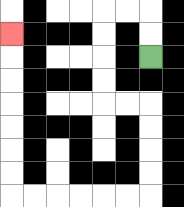{'start': '[6, 2]', 'end': '[0, 1]', 'path_directions': 'U,U,L,L,D,D,D,D,R,R,D,D,D,D,L,L,L,L,L,L,U,U,U,U,U,U,U', 'path_coordinates': '[[6, 2], [6, 1], [6, 0], [5, 0], [4, 0], [4, 1], [4, 2], [4, 3], [4, 4], [5, 4], [6, 4], [6, 5], [6, 6], [6, 7], [6, 8], [5, 8], [4, 8], [3, 8], [2, 8], [1, 8], [0, 8], [0, 7], [0, 6], [0, 5], [0, 4], [0, 3], [0, 2], [0, 1]]'}